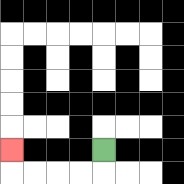{'start': '[4, 6]', 'end': '[0, 6]', 'path_directions': 'D,L,L,L,L,U', 'path_coordinates': '[[4, 6], [4, 7], [3, 7], [2, 7], [1, 7], [0, 7], [0, 6]]'}